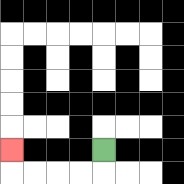{'start': '[4, 6]', 'end': '[0, 6]', 'path_directions': 'D,L,L,L,L,U', 'path_coordinates': '[[4, 6], [4, 7], [3, 7], [2, 7], [1, 7], [0, 7], [0, 6]]'}